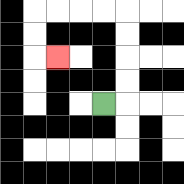{'start': '[4, 4]', 'end': '[2, 2]', 'path_directions': 'R,U,U,U,U,L,L,L,L,D,D,R', 'path_coordinates': '[[4, 4], [5, 4], [5, 3], [5, 2], [5, 1], [5, 0], [4, 0], [3, 0], [2, 0], [1, 0], [1, 1], [1, 2], [2, 2]]'}